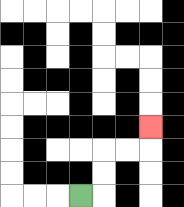{'start': '[3, 8]', 'end': '[6, 5]', 'path_directions': 'R,U,U,R,R,U', 'path_coordinates': '[[3, 8], [4, 8], [4, 7], [4, 6], [5, 6], [6, 6], [6, 5]]'}